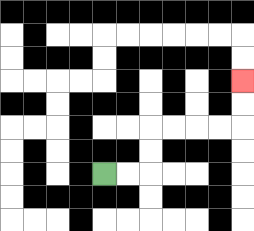{'start': '[4, 7]', 'end': '[10, 3]', 'path_directions': 'R,R,U,U,R,R,R,R,U,U', 'path_coordinates': '[[4, 7], [5, 7], [6, 7], [6, 6], [6, 5], [7, 5], [8, 5], [9, 5], [10, 5], [10, 4], [10, 3]]'}